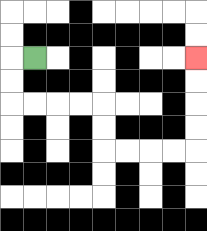{'start': '[1, 2]', 'end': '[8, 2]', 'path_directions': 'L,D,D,R,R,R,R,D,D,R,R,R,R,U,U,U,U', 'path_coordinates': '[[1, 2], [0, 2], [0, 3], [0, 4], [1, 4], [2, 4], [3, 4], [4, 4], [4, 5], [4, 6], [5, 6], [6, 6], [7, 6], [8, 6], [8, 5], [8, 4], [8, 3], [8, 2]]'}